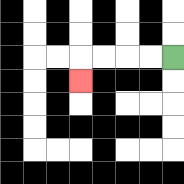{'start': '[7, 2]', 'end': '[3, 3]', 'path_directions': 'L,L,L,L,D', 'path_coordinates': '[[7, 2], [6, 2], [5, 2], [4, 2], [3, 2], [3, 3]]'}